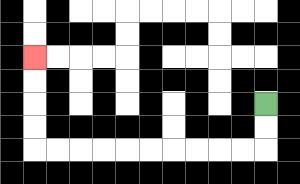{'start': '[11, 4]', 'end': '[1, 2]', 'path_directions': 'D,D,L,L,L,L,L,L,L,L,L,L,U,U,U,U', 'path_coordinates': '[[11, 4], [11, 5], [11, 6], [10, 6], [9, 6], [8, 6], [7, 6], [6, 6], [5, 6], [4, 6], [3, 6], [2, 6], [1, 6], [1, 5], [1, 4], [1, 3], [1, 2]]'}